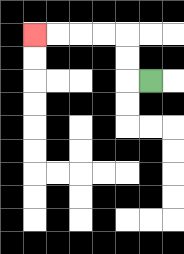{'start': '[6, 3]', 'end': '[1, 1]', 'path_directions': 'L,U,U,L,L,L,L', 'path_coordinates': '[[6, 3], [5, 3], [5, 2], [5, 1], [4, 1], [3, 1], [2, 1], [1, 1]]'}